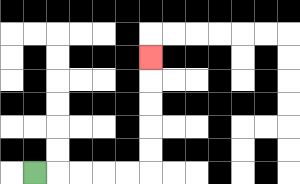{'start': '[1, 7]', 'end': '[6, 2]', 'path_directions': 'R,R,R,R,R,U,U,U,U,U', 'path_coordinates': '[[1, 7], [2, 7], [3, 7], [4, 7], [5, 7], [6, 7], [6, 6], [6, 5], [6, 4], [6, 3], [6, 2]]'}